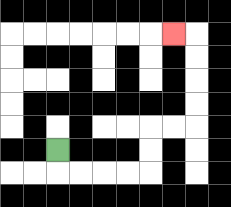{'start': '[2, 6]', 'end': '[7, 1]', 'path_directions': 'D,R,R,R,R,U,U,R,R,U,U,U,U,L', 'path_coordinates': '[[2, 6], [2, 7], [3, 7], [4, 7], [5, 7], [6, 7], [6, 6], [6, 5], [7, 5], [8, 5], [8, 4], [8, 3], [8, 2], [8, 1], [7, 1]]'}